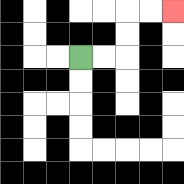{'start': '[3, 2]', 'end': '[7, 0]', 'path_directions': 'R,R,U,U,R,R', 'path_coordinates': '[[3, 2], [4, 2], [5, 2], [5, 1], [5, 0], [6, 0], [7, 0]]'}